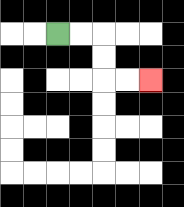{'start': '[2, 1]', 'end': '[6, 3]', 'path_directions': 'R,R,D,D,R,R', 'path_coordinates': '[[2, 1], [3, 1], [4, 1], [4, 2], [4, 3], [5, 3], [6, 3]]'}